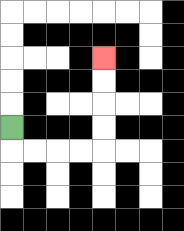{'start': '[0, 5]', 'end': '[4, 2]', 'path_directions': 'D,R,R,R,R,U,U,U,U', 'path_coordinates': '[[0, 5], [0, 6], [1, 6], [2, 6], [3, 6], [4, 6], [4, 5], [4, 4], [4, 3], [4, 2]]'}